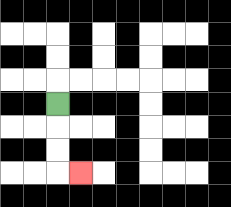{'start': '[2, 4]', 'end': '[3, 7]', 'path_directions': 'D,D,D,R', 'path_coordinates': '[[2, 4], [2, 5], [2, 6], [2, 7], [3, 7]]'}